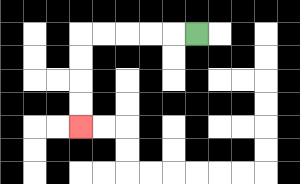{'start': '[8, 1]', 'end': '[3, 5]', 'path_directions': 'L,L,L,L,L,D,D,D,D', 'path_coordinates': '[[8, 1], [7, 1], [6, 1], [5, 1], [4, 1], [3, 1], [3, 2], [3, 3], [3, 4], [3, 5]]'}